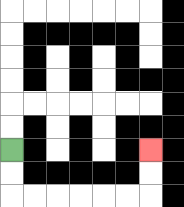{'start': '[0, 6]', 'end': '[6, 6]', 'path_directions': 'D,D,R,R,R,R,R,R,U,U', 'path_coordinates': '[[0, 6], [0, 7], [0, 8], [1, 8], [2, 8], [3, 8], [4, 8], [5, 8], [6, 8], [6, 7], [6, 6]]'}